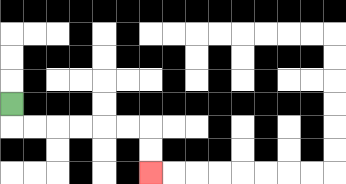{'start': '[0, 4]', 'end': '[6, 7]', 'path_directions': 'D,R,R,R,R,R,R,D,D', 'path_coordinates': '[[0, 4], [0, 5], [1, 5], [2, 5], [3, 5], [4, 5], [5, 5], [6, 5], [6, 6], [6, 7]]'}